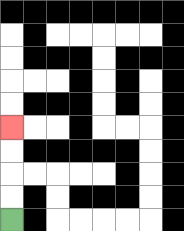{'start': '[0, 9]', 'end': '[0, 5]', 'path_directions': 'U,U,U,U', 'path_coordinates': '[[0, 9], [0, 8], [0, 7], [0, 6], [0, 5]]'}